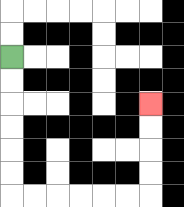{'start': '[0, 2]', 'end': '[6, 4]', 'path_directions': 'D,D,D,D,D,D,R,R,R,R,R,R,U,U,U,U', 'path_coordinates': '[[0, 2], [0, 3], [0, 4], [0, 5], [0, 6], [0, 7], [0, 8], [1, 8], [2, 8], [3, 8], [4, 8], [5, 8], [6, 8], [6, 7], [6, 6], [6, 5], [6, 4]]'}